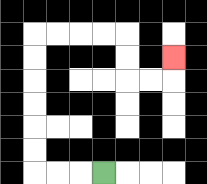{'start': '[4, 7]', 'end': '[7, 2]', 'path_directions': 'L,L,L,U,U,U,U,U,U,R,R,R,R,D,D,R,R,U', 'path_coordinates': '[[4, 7], [3, 7], [2, 7], [1, 7], [1, 6], [1, 5], [1, 4], [1, 3], [1, 2], [1, 1], [2, 1], [3, 1], [4, 1], [5, 1], [5, 2], [5, 3], [6, 3], [7, 3], [7, 2]]'}